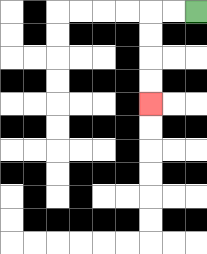{'start': '[8, 0]', 'end': '[6, 4]', 'path_directions': 'L,L,D,D,D,D', 'path_coordinates': '[[8, 0], [7, 0], [6, 0], [6, 1], [6, 2], [6, 3], [6, 4]]'}